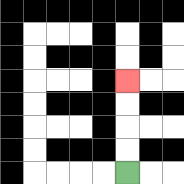{'start': '[5, 7]', 'end': '[5, 3]', 'path_directions': 'U,U,U,U', 'path_coordinates': '[[5, 7], [5, 6], [5, 5], [5, 4], [5, 3]]'}